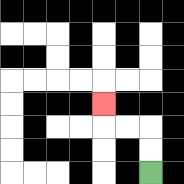{'start': '[6, 7]', 'end': '[4, 4]', 'path_directions': 'U,U,L,L,U', 'path_coordinates': '[[6, 7], [6, 6], [6, 5], [5, 5], [4, 5], [4, 4]]'}